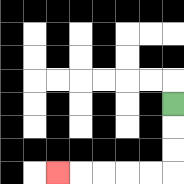{'start': '[7, 4]', 'end': '[2, 7]', 'path_directions': 'D,D,D,L,L,L,L,L', 'path_coordinates': '[[7, 4], [7, 5], [7, 6], [7, 7], [6, 7], [5, 7], [4, 7], [3, 7], [2, 7]]'}